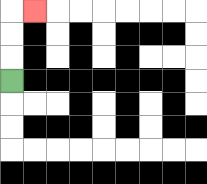{'start': '[0, 3]', 'end': '[1, 0]', 'path_directions': 'U,U,U,R', 'path_coordinates': '[[0, 3], [0, 2], [0, 1], [0, 0], [1, 0]]'}